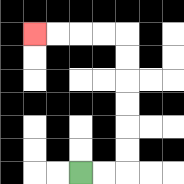{'start': '[3, 7]', 'end': '[1, 1]', 'path_directions': 'R,R,U,U,U,U,U,U,L,L,L,L', 'path_coordinates': '[[3, 7], [4, 7], [5, 7], [5, 6], [5, 5], [5, 4], [5, 3], [5, 2], [5, 1], [4, 1], [3, 1], [2, 1], [1, 1]]'}